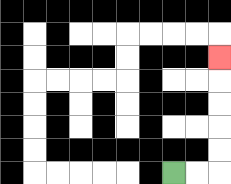{'start': '[7, 7]', 'end': '[9, 2]', 'path_directions': 'R,R,U,U,U,U,U', 'path_coordinates': '[[7, 7], [8, 7], [9, 7], [9, 6], [9, 5], [9, 4], [9, 3], [9, 2]]'}